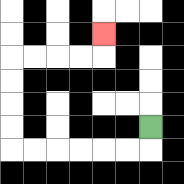{'start': '[6, 5]', 'end': '[4, 1]', 'path_directions': 'D,L,L,L,L,L,L,U,U,U,U,R,R,R,R,U', 'path_coordinates': '[[6, 5], [6, 6], [5, 6], [4, 6], [3, 6], [2, 6], [1, 6], [0, 6], [0, 5], [0, 4], [0, 3], [0, 2], [1, 2], [2, 2], [3, 2], [4, 2], [4, 1]]'}